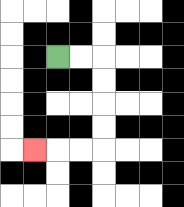{'start': '[2, 2]', 'end': '[1, 6]', 'path_directions': 'R,R,D,D,D,D,L,L,L', 'path_coordinates': '[[2, 2], [3, 2], [4, 2], [4, 3], [4, 4], [4, 5], [4, 6], [3, 6], [2, 6], [1, 6]]'}